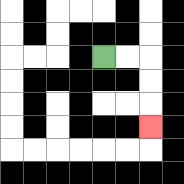{'start': '[4, 2]', 'end': '[6, 5]', 'path_directions': 'R,R,D,D,D', 'path_coordinates': '[[4, 2], [5, 2], [6, 2], [6, 3], [6, 4], [6, 5]]'}